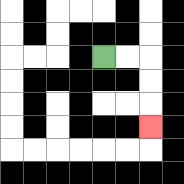{'start': '[4, 2]', 'end': '[6, 5]', 'path_directions': 'R,R,D,D,D', 'path_coordinates': '[[4, 2], [5, 2], [6, 2], [6, 3], [6, 4], [6, 5]]'}